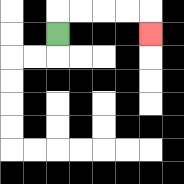{'start': '[2, 1]', 'end': '[6, 1]', 'path_directions': 'U,R,R,R,R,D', 'path_coordinates': '[[2, 1], [2, 0], [3, 0], [4, 0], [5, 0], [6, 0], [6, 1]]'}